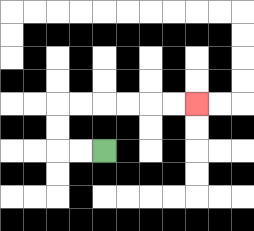{'start': '[4, 6]', 'end': '[8, 4]', 'path_directions': 'L,L,U,U,R,R,R,R,R,R', 'path_coordinates': '[[4, 6], [3, 6], [2, 6], [2, 5], [2, 4], [3, 4], [4, 4], [5, 4], [6, 4], [7, 4], [8, 4]]'}